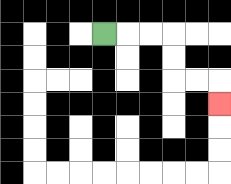{'start': '[4, 1]', 'end': '[9, 4]', 'path_directions': 'R,R,R,D,D,R,R,D', 'path_coordinates': '[[4, 1], [5, 1], [6, 1], [7, 1], [7, 2], [7, 3], [8, 3], [9, 3], [9, 4]]'}